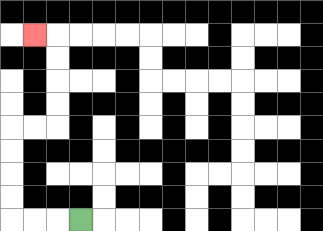{'start': '[3, 9]', 'end': '[1, 1]', 'path_directions': 'L,L,L,U,U,U,U,R,R,U,U,U,U,L', 'path_coordinates': '[[3, 9], [2, 9], [1, 9], [0, 9], [0, 8], [0, 7], [0, 6], [0, 5], [1, 5], [2, 5], [2, 4], [2, 3], [2, 2], [2, 1], [1, 1]]'}